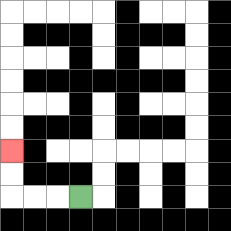{'start': '[3, 8]', 'end': '[0, 6]', 'path_directions': 'L,L,L,U,U', 'path_coordinates': '[[3, 8], [2, 8], [1, 8], [0, 8], [0, 7], [0, 6]]'}